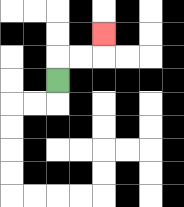{'start': '[2, 3]', 'end': '[4, 1]', 'path_directions': 'U,R,R,U', 'path_coordinates': '[[2, 3], [2, 2], [3, 2], [4, 2], [4, 1]]'}